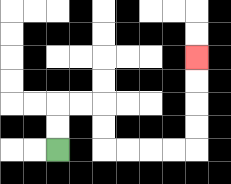{'start': '[2, 6]', 'end': '[8, 2]', 'path_directions': 'U,U,R,R,D,D,R,R,R,R,U,U,U,U', 'path_coordinates': '[[2, 6], [2, 5], [2, 4], [3, 4], [4, 4], [4, 5], [4, 6], [5, 6], [6, 6], [7, 6], [8, 6], [8, 5], [8, 4], [8, 3], [8, 2]]'}